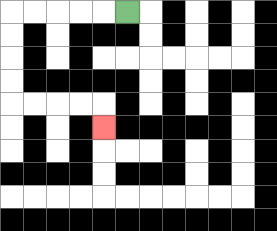{'start': '[5, 0]', 'end': '[4, 5]', 'path_directions': 'L,L,L,L,L,D,D,D,D,R,R,R,R,D', 'path_coordinates': '[[5, 0], [4, 0], [3, 0], [2, 0], [1, 0], [0, 0], [0, 1], [0, 2], [0, 3], [0, 4], [1, 4], [2, 4], [3, 4], [4, 4], [4, 5]]'}